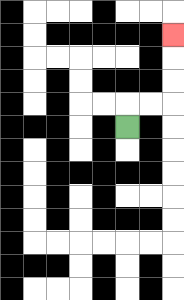{'start': '[5, 5]', 'end': '[7, 1]', 'path_directions': 'U,R,R,U,U,U', 'path_coordinates': '[[5, 5], [5, 4], [6, 4], [7, 4], [7, 3], [7, 2], [7, 1]]'}